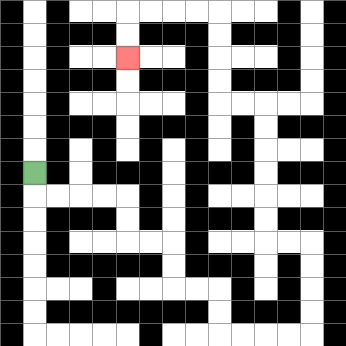{'start': '[1, 7]', 'end': '[5, 2]', 'path_directions': 'D,R,R,R,R,D,D,R,R,D,D,R,R,D,D,R,R,R,R,U,U,U,U,L,L,U,U,U,U,U,U,L,L,U,U,U,U,L,L,L,L,D,D', 'path_coordinates': '[[1, 7], [1, 8], [2, 8], [3, 8], [4, 8], [5, 8], [5, 9], [5, 10], [6, 10], [7, 10], [7, 11], [7, 12], [8, 12], [9, 12], [9, 13], [9, 14], [10, 14], [11, 14], [12, 14], [13, 14], [13, 13], [13, 12], [13, 11], [13, 10], [12, 10], [11, 10], [11, 9], [11, 8], [11, 7], [11, 6], [11, 5], [11, 4], [10, 4], [9, 4], [9, 3], [9, 2], [9, 1], [9, 0], [8, 0], [7, 0], [6, 0], [5, 0], [5, 1], [5, 2]]'}